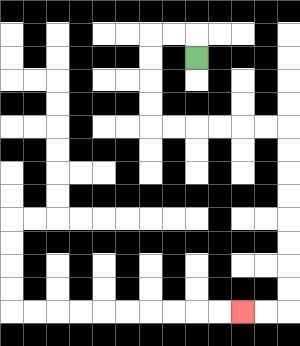{'start': '[8, 2]', 'end': '[10, 13]', 'path_directions': 'U,L,L,D,D,D,D,R,R,R,R,R,R,D,D,D,D,D,D,D,D,L,L', 'path_coordinates': '[[8, 2], [8, 1], [7, 1], [6, 1], [6, 2], [6, 3], [6, 4], [6, 5], [7, 5], [8, 5], [9, 5], [10, 5], [11, 5], [12, 5], [12, 6], [12, 7], [12, 8], [12, 9], [12, 10], [12, 11], [12, 12], [12, 13], [11, 13], [10, 13]]'}